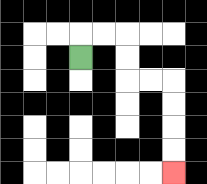{'start': '[3, 2]', 'end': '[7, 7]', 'path_directions': 'U,R,R,D,D,R,R,D,D,D,D', 'path_coordinates': '[[3, 2], [3, 1], [4, 1], [5, 1], [5, 2], [5, 3], [6, 3], [7, 3], [7, 4], [7, 5], [7, 6], [7, 7]]'}